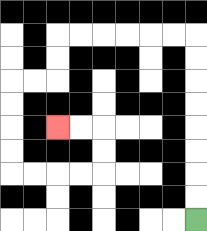{'start': '[8, 9]', 'end': '[2, 5]', 'path_directions': 'U,U,U,U,U,U,U,U,L,L,L,L,L,L,D,D,L,L,D,D,D,D,R,R,R,R,U,U,L,L', 'path_coordinates': '[[8, 9], [8, 8], [8, 7], [8, 6], [8, 5], [8, 4], [8, 3], [8, 2], [8, 1], [7, 1], [6, 1], [5, 1], [4, 1], [3, 1], [2, 1], [2, 2], [2, 3], [1, 3], [0, 3], [0, 4], [0, 5], [0, 6], [0, 7], [1, 7], [2, 7], [3, 7], [4, 7], [4, 6], [4, 5], [3, 5], [2, 5]]'}